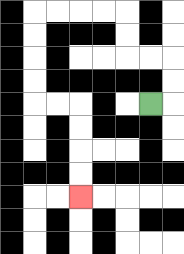{'start': '[6, 4]', 'end': '[3, 8]', 'path_directions': 'R,U,U,L,L,U,U,L,L,L,L,D,D,D,D,R,R,D,D,D,D', 'path_coordinates': '[[6, 4], [7, 4], [7, 3], [7, 2], [6, 2], [5, 2], [5, 1], [5, 0], [4, 0], [3, 0], [2, 0], [1, 0], [1, 1], [1, 2], [1, 3], [1, 4], [2, 4], [3, 4], [3, 5], [3, 6], [3, 7], [3, 8]]'}